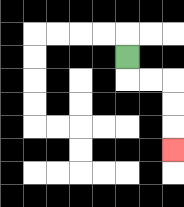{'start': '[5, 2]', 'end': '[7, 6]', 'path_directions': 'D,R,R,D,D,D', 'path_coordinates': '[[5, 2], [5, 3], [6, 3], [7, 3], [7, 4], [7, 5], [7, 6]]'}